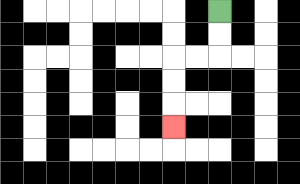{'start': '[9, 0]', 'end': '[7, 5]', 'path_directions': 'D,D,L,L,D,D,D', 'path_coordinates': '[[9, 0], [9, 1], [9, 2], [8, 2], [7, 2], [7, 3], [7, 4], [7, 5]]'}